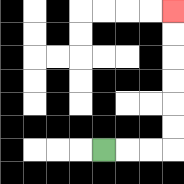{'start': '[4, 6]', 'end': '[7, 0]', 'path_directions': 'R,R,R,U,U,U,U,U,U', 'path_coordinates': '[[4, 6], [5, 6], [6, 6], [7, 6], [7, 5], [7, 4], [7, 3], [7, 2], [7, 1], [7, 0]]'}